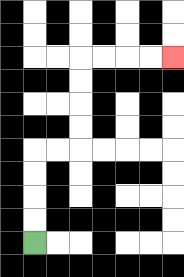{'start': '[1, 10]', 'end': '[7, 2]', 'path_directions': 'U,U,U,U,R,R,U,U,U,U,R,R,R,R', 'path_coordinates': '[[1, 10], [1, 9], [1, 8], [1, 7], [1, 6], [2, 6], [3, 6], [3, 5], [3, 4], [3, 3], [3, 2], [4, 2], [5, 2], [6, 2], [7, 2]]'}